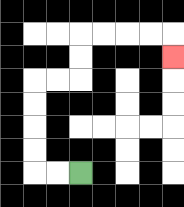{'start': '[3, 7]', 'end': '[7, 2]', 'path_directions': 'L,L,U,U,U,U,R,R,U,U,R,R,R,R,D', 'path_coordinates': '[[3, 7], [2, 7], [1, 7], [1, 6], [1, 5], [1, 4], [1, 3], [2, 3], [3, 3], [3, 2], [3, 1], [4, 1], [5, 1], [6, 1], [7, 1], [7, 2]]'}